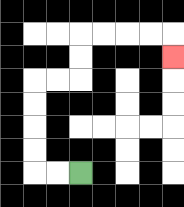{'start': '[3, 7]', 'end': '[7, 2]', 'path_directions': 'L,L,U,U,U,U,R,R,U,U,R,R,R,R,D', 'path_coordinates': '[[3, 7], [2, 7], [1, 7], [1, 6], [1, 5], [1, 4], [1, 3], [2, 3], [3, 3], [3, 2], [3, 1], [4, 1], [5, 1], [6, 1], [7, 1], [7, 2]]'}